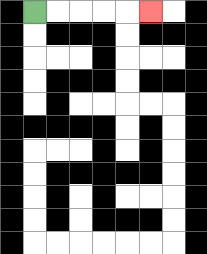{'start': '[1, 0]', 'end': '[6, 0]', 'path_directions': 'R,R,R,R,R', 'path_coordinates': '[[1, 0], [2, 0], [3, 0], [4, 0], [5, 0], [6, 0]]'}